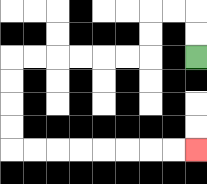{'start': '[8, 2]', 'end': '[8, 6]', 'path_directions': 'U,U,L,L,D,D,L,L,L,L,L,L,D,D,D,D,R,R,R,R,R,R,R,R', 'path_coordinates': '[[8, 2], [8, 1], [8, 0], [7, 0], [6, 0], [6, 1], [6, 2], [5, 2], [4, 2], [3, 2], [2, 2], [1, 2], [0, 2], [0, 3], [0, 4], [0, 5], [0, 6], [1, 6], [2, 6], [3, 6], [4, 6], [5, 6], [6, 6], [7, 6], [8, 6]]'}